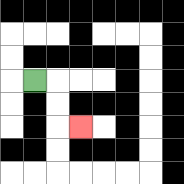{'start': '[1, 3]', 'end': '[3, 5]', 'path_directions': 'R,D,D,R', 'path_coordinates': '[[1, 3], [2, 3], [2, 4], [2, 5], [3, 5]]'}